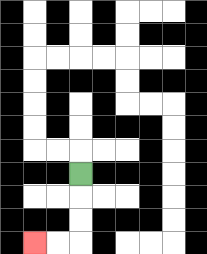{'start': '[3, 7]', 'end': '[1, 10]', 'path_directions': 'D,D,D,L,L', 'path_coordinates': '[[3, 7], [3, 8], [3, 9], [3, 10], [2, 10], [1, 10]]'}